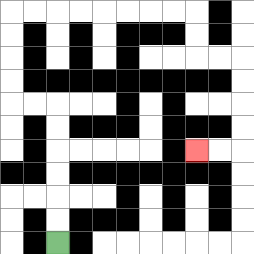{'start': '[2, 10]', 'end': '[8, 6]', 'path_directions': 'U,U,U,U,U,U,L,L,U,U,U,U,R,R,R,R,R,R,R,R,D,D,R,R,D,D,D,D,L,L', 'path_coordinates': '[[2, 10], [2, 9], [2, 8], [2, 7], [2, 6], [2, 5], [2, 4], [1, 4], [0, 4], [0, 3], [0, 2], [0, 1], [0, 0], [1, 0], [2, 0], [3, 0], [4, 0], [5, 0], [6, 0], [7, 0], [8, 0], [8, 1], [8, 2], [9, 2], [10, 2], [10, 3], [10, 4], [10, 5], [10, 6], [9, 6], [8, 6]]'}